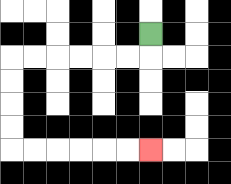{'start': '[6, 1]', 'end': '[6, 6]', 'path_directions': 'D,L,L,L,L,L,L,D,D,D,D,R,R,R,R,R,R', 'path_coordinates': '[[6, 1], [6, 2], [5, 2], [4, 2], [3, 2], [2, 2], [1, 2], [0, 2], [0, 3], [0, 4], [0, 5], [0, 6], [1, 6], [2, 6], [3, 6], [4, 6], [5, 6], [6, 6]]'}